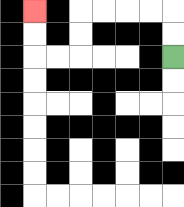{'start': '[7, 2]', 'end': '[1, 0]', 'path_directions': 'U,U,L,L,L,L,D,D,L,L,U,U', 'path_coordinates': '[[7, 2], [7, 1], [7, 0], [6, 0], [5, 0], [4, 0], [3, 0], [3, 1], [3, 2], [2, 2], [1, 2], [1, 1], [1, 0]]'}